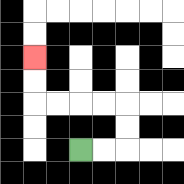{'start': '[3, 6]', 'end': '[1, 2]', 'path_directions': 'R,R,U,U,L,L,L,L,U,U', 'path_coordinates': '[[3, 6], [4, 6], [5, 6], [5, 5], [5, 4], [4, 4], [3, 4], [2, 4], [1, 4], [1, 3], [1, 2]]'}